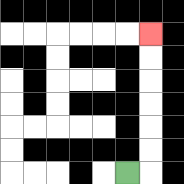{'start': '[5, 7]', 'end': '[6, 1]', 'path_directions': 'R,U,U,U,U,U,U', 'path_coordinates': '[[5, 7], [6, 7], [6, 6], [6, 5], [6, 4], [6, 3], [6, 2], [6, 1]]'}